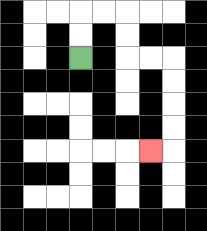{'start': '[3, 2]', 'end': '[6, 6]', 'path_directions': 'U,U,R,R,D,D,R,R,D,D,D,D,L', 'path_coordinates': '[[3, 2], [3, 1], [3, 0], [4, 0], [5, 0], [5, 1], [5, 2], [6, 2], [7, 2], [7, 3], [7, 4], [7, 5], [7, 6], [6, 6]]'}